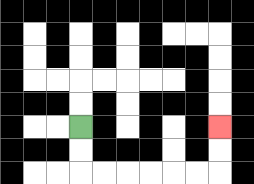{'start': '[3, 5]', 'end': '[9, 5]', 'path_directions': 'D,D,R,R,R,R,R,R,U,U', 'path_coordinates': '[[3, 5], [3, 6], [3, 7], [4, 7], [5, 7], [6, 7], [7, 7], [8, 7], [9, 7], [9, 6], [9, 5]]'}